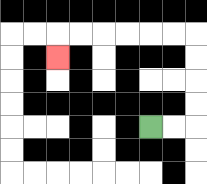{'start': '[6, 5]', 'end': '[2, 2]', 'path_directions': 'R,R,U,U,U,U,L,L,L,L,L,L,D', 'path_coordinates': '[[6, 5], [7, 5], [8, 5], [8, 4], [8, 3], [8, 2], [8, 1], [7, 1], [6, 1], [5, 1], [4, 1], [3, 1], [2, 1], [2, 2]]'}